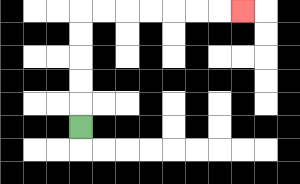{'start': '[3, 5]', 'end': '[10, 0]', 'path_directions': 'U,U,U,U,U,R,R,R,R,R,R,R', 'path_coordinates': '[[3, 5], [3, 4], [3, 3], [3, 2], [3, 1], [3, 0], [4, 0], [5, 0], [6, 0], [7, 0], [8, 0], [9, 0], [10, 0]]'}